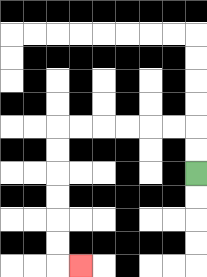{'start': '[8, 7]', 'end': '[3, 11]', 'path_directions': 'U,U,L,L,L,L,L,L,D,D,D,D,D,D,R', 'path_coordinates': '[[8, 7], [8, 6], [8, 5], [7, 5], [6, 5], [5, 5], [4, 5], [3, 5], [2, 5], [2, 6], [2, 7], [2, 8], [2, 9], [2, 10], [2, 11], [3, 11]]'}